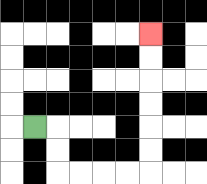{'start': '[1, 5]', 'end': '[6, 1]', 'path_directions': 'R,D,D,R,R,R,R,U,U,U,U,U,U', 'path_coordinates': '[[1, 5], [2, 5], [2, 6], [2, 7], [3, 7], [4, 7], [5, 7], [6, 7], [6, 6], [6, 5], [6, 4], [6, 3], [6, 2], [6, 1]]'}